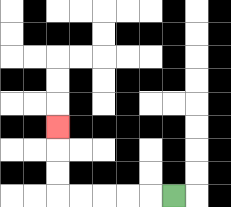{'start': '[7, 8]', 'end': '[2, 5]', 'path_directions': 'L,L,L,L,L,U,U,U', 'path_coordinates': '[[7, 8], [6, 8], [5, 8], [4, 8], [3, 8], [2, 8], [2, 7], [2, 6], [2, 5]]'}